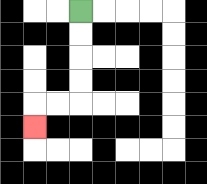{'start': '[3, 0]', 'end': '[1, 5]', 'path_directions': 'D,D,D,D,L,L,D', 'path_coordinates': '[[3, 0], [3, 1], [3, 2], [3, 3], [3, 4], [2, 4], [1, 4], [1, 5]]'}